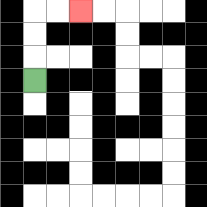{'start': '[1, 3]', 'end': '[3, 0]', 'path_directions': 'U,U,U,R,R', 'path_coordinates': '[[1, 3], [1, 2], [1, 1], [1, 0], [2, 0], [3, 0]]'}